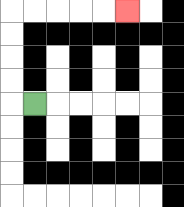{'start': '[1, 4]', 'end': '[5, 0]', 'path_directions': 'L,U,U,U,U,R,R,R,R,R', 'path_coordinates': '[[1, 4], [0, 4], [0, 3], [0, 2], [0, 1], [0, 0], [1, 0], [2, 0], [3, 0], [4, 0], [5, 0]]'}